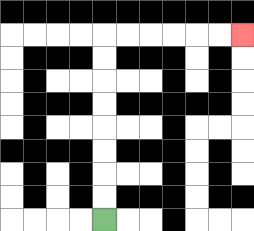{'start': '[4, 9]', 'end': '[10, 1]', 'path_directions': 'U,U,U,U,U,U,U,U,R,R,R,R,R,R', 'path_coordinates': '[[4, 9], [4, 8], [4, 7], [4, 6], [4, 5], [4, 4], [4, 3], [4, 2], [4, 1], [5, 1], [6, 1], [7, 1], [8, 1], [9, 1], [10, 1]]'}